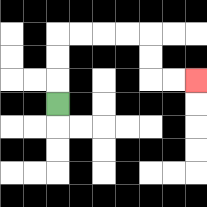{'start': '[2, 4]', 'end': '[8, 3]', 'path_directions': 'U,U,U,R,R,R,R,D,D,R,R', 'path_coordinates': '[[2, 4], [2, 3], [2, 2], [2, 1], [3, 1], [4, 1], [5, 1], [6, 1], [6, 2], [6, 3], [7, 3], [8, 3]]'}